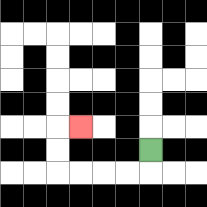{'start': '[6, 6]', 'end': '[3, 5]', 'path_directions': 'D,L,L,L,L,U,U,R', 'path_coordinates': '[[6, 6], [6, 7], [5, 7], [4, 7], [3, 7], [2, 7], [2, 6], [2, 5], [3, 5]]'}